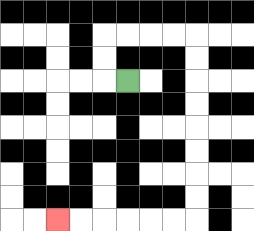{'start': '[5, 3]', 'end': '[2, 9]', 'path_directions': 'L,U,U,R,R,R,R,D,D,D,D,D,D,D,D,L,L,L,L,L,L', 'path_coordinates': '[[5, 3], [4, 3], [4, 2], [4, 1], [5, 1], [6, 1], [7, 1], [8, 1], [8, 2], [8, 3], [8, 4], [8, 5], [8, 6], [8, 7], [8, 8], [8, 9], [7, 9], [6, 9], [5, 9], [4, 9], [3, 9], [2, 9]]'}